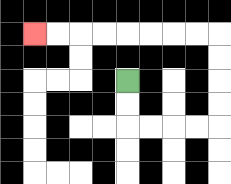{'start': '[5, 3]', 'end': '[1, 1]', 'path_directions': 'D,D,R,R,R,R,U,U,U,U,L,L,L,L,L,L,L,L', 'path_coordinates': '[[5, 3], [5, 4], [5, 5], [6, 5], [7, 5], [8, 5], [9, 5], [9, 4], [9, 3], [9, 2], [9, 1], [8, 1], [7, 1], [6, 1], [5, 1], [4, 1], [3, 1], [2, 1], [1, 1]]'}